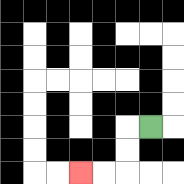{'start': '[6, 5]', 'end': '[3, 7]', 'path_directions': 'L,D,D,L,L', 'path_coordinates': '[[6, 5], [5, 5], [5, 6], [5, 7], [4, 7], [3, 7]]'}